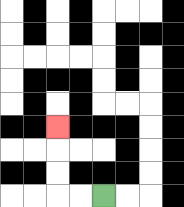{'start': '[4, 8]', 'end': '[2, 5]', 'path_directions': 'L,L,U,U,U', 'path_coordinates': '[[4, 8], [3, 8], [2, 8], [2, 7], [2, 6], [2, 5]]'}